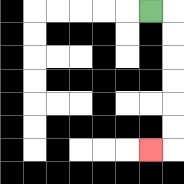{'start': '[6, 0]', 'end': '[6, 6]', 'path_directions': 'R,D,D,D,D,D,D,L', 'path_coordinates': '[[6, 0], [7, 0], [7, 1], [7, 2], [7, 3], [7, 4], [7, 5], [7, 6], [6, 6]]'}